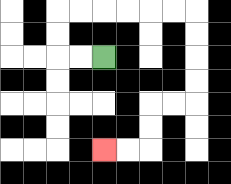{'start': '[4, 2]', 'end': '[4, 6]', 'path_directions': 'L,L,U,U,R,R,R,R,R,R,D,D,D,D,L,L,D,D,L,L', 'path_coordinates': '[[4, 2], [3, 2], [2, 2], [2, 1], [2, 0], [3, 0], [4, 0], [5, 0], [6, 0], [7, 0], [8, 0], [8, 1], [8, 2], [8, 3], [8, 4], [7, 4], [6, 4], [6, 5], [6, 6], [5, 6], [4, 6]]'}